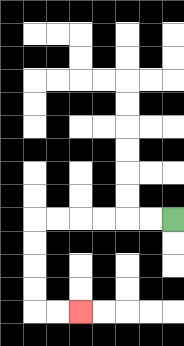{'start': '[7, 9]', 'end': '[3, 13]', 'path_directions': 'L,L,L,L,L,L,D,D,D,D,R,R', 'path_coordinates': '[[7, 9], [6, 9], [5, 9], [4, 9], [3, 9], [2, 9], [1, 9], [1, 10], [1, 11], [1, 12], [1, 13], [2, 13], [3, 13]]'}